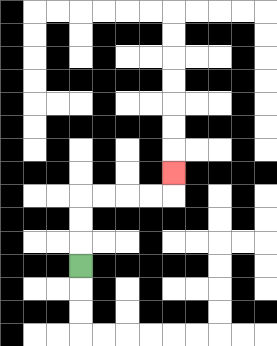{'start': '[3, 11]', 'end': '[7, 7]', 'path_directions': 'U,U,U,R,R,R,R,U', 'path_coordinates': '[[3, 11], [3, 10], [3, 9], [3, 8], [4, 8], [5, 8], [6, 8], [7, 8], [7, 7]]'}